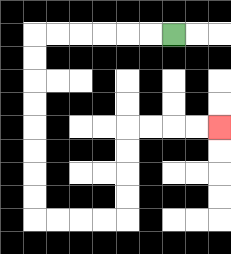{'start': '[7, 1]', 'end': '[9, 5]', 'path_directions': 'L,L,L,L,L,L,D,D,D,D,D,D,D,D,R,R,R,R,U,U,U,U,R,R,R,R', 'path_coordinates': '[[7, 1], [6, 1], [5, 1], [4, 1], [3, 1], [2, 1], [1, 1], [1, 2], [1, 3], [1, 4], [1, 5], [1, 6], [1, 7], [1, 8], [1, 9], [2, 9], [3, 9], [4, 9], [5, 9], [5, 8], [5, 7], [5, 6], [5, 5], [6, 5], [7, 5], [8, 5], [9, 5]]'}